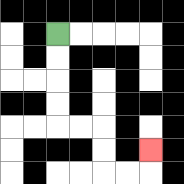{'start': '[2, 1]', 'end': '[6, 6]', 'path_directions': 'D,D,D,D,R,R,D,D,R,R,U', 'path_coordinates': '[[2, 1], [2, 2], [2, 3], [2, 4], [2, 5], [3, 5], [4, 5], [4, 6], [4, 7], [5, 7], [6, 7], [6, 6]]'}